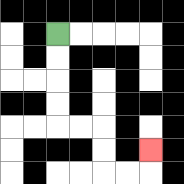{'start': '[2, 1]', 'end': '[6, 6]', 'path_directions': 'D,D,D,D,R,R,D,D,R,R,U', 'path_coordinates': '[[2, 1], [2, 2], [2, 3], [2, 4], [2, 5], [3, 5], [4, 5], [4, 6], [4, 7], [5, 7], [6, 7], [6, 6]]'}